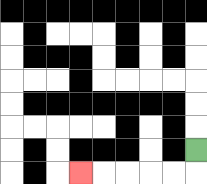{'start': '[8, 6]', 'end': '[3, 7]', 'path_directions': 'D,L,L,L,L,L', 'path_coordinates': '[[8, 6], [8, 7], [7, 7], [6, 7], [5, 7], [4, 7], [3, 7]]'}